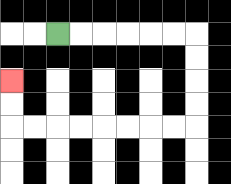{'start': '[2, 1]', 'end': '[0, 3]', 'path_directions': 'R,R,R,R,R,R,D,D,D,D,L,L,L,L,L,L,L,L,U,U', 'path_coordinates': '[[2, 1], [3, 1], [4, 1], [5, 1], [6, 1], [7, 1], [8, 1], [8, 2], [8, 3], [8, 4], [8, 5], [7, 5], [6, 5], [5, 5], [4, 5], [3, 5], [2, 5], [1, 5], [0, 5], [0, 4], [0, 3]]'}